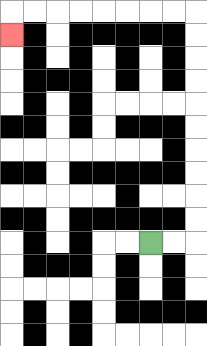{'start': '[6, 10]', 'end': '[0, 1]', 'path_directions': 'R,R,U,U,U,U,U,U,U,U,U,U,L,L,L,L,L,L,L,L,D', 'path_coordinates': '[[6, 10], [7, 10], [8, 10], [8, 9], [8, 8], [8, 7], [8, 6], [8, 5], [8, 4], [8, 3], [8, 2], [8, 1], [8, 0], [7, 0], [6, 0], [5, 0], [4, 0], [3, 0], [2, 0], [1, 0], [0, 0], [0, 1]]'}